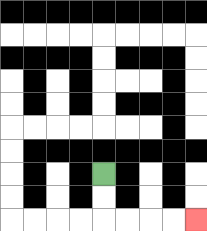{'start': '[4, 7]', 'end': '[8, 9]', 'path_directions': 'D,D,R,R,R,R', 'path_coordinates': '[[4, 7], [4, 8], [4, 9], [5, 9], [6, 9], [7, 9], [8, 9]]'}